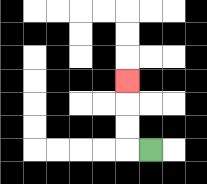{'start': '[6, 6]', 'end': '[5, 3]', 'path_directions': 'L,U,U,U', 'path_coordinates': '[[6, 6], [5, 6], [5, 5], [5, 4], [5, 3]]'}